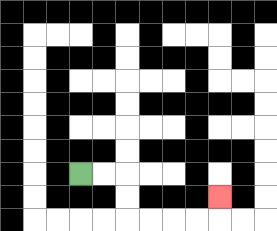{'start': '[3, 7]', 'end': '[9, 8]', 'path_directions': 'R,R,D,D,R,R,R,R,U', 'path_coordinates': '[[3, 7], [4, 7], [5, 7], [5, 8], [5, 9], [6, 9], [7, 9], [8, 9], [9, 9], [9, 8]]'}